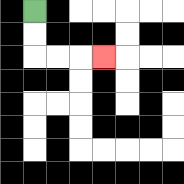{'start': '[1, 0]', 'end': '[4, 2]', 'path_directions': 'D,D,R,R,R', 'path_coordinates': '[[1, 0], [1, 1], [1, 2], [2, 2], [3, 2], [4, 2]]'}